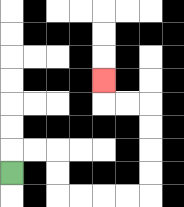{'start': '[0, 7]', 'end': '[4, 3]', 'path_directions': 'U,R,R,D,D,R,R,R,R,U,U,U,U,L,L,U', 'path_coordinates': '[[0, 7], [0, 6], [1, 6], [2, 6], [2, 7], [2, 8], [3, 8], [4, 8], [5, 8], [6, 8], [6, 7], [6, 6], [6, 5], [6, 4], [5, 4], [4, 4], [4, 3]]'}